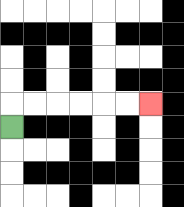{'start': '[0, 5]', 'end': '[6, 4]', 'path_directions': 'U,R,R,R,R,R,R', 'path_coordinates': '[[0, 5], [0, 4], [1, 4], [2, 4], [3, 4], [4, 4], [5, 4], [6, 4]]'}